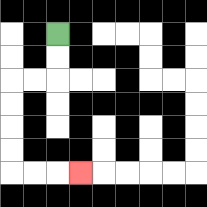{'start': '[2, 1]', 'end': '[3, 7]', 'path_directions': 'D,D,L,L,D,D,D,D,R,R,R', 'path_coordinates': '[[2, 1], [2, 2], [2, 3], [1, 3], [0, 3], [0, 4], [0, 5], [0, 6], [0, 7], [1, 7], [2, 7], [3, 7]]'}